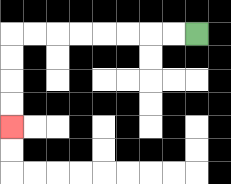{'start': '[8, 1]', 'end': '[0, 5]', 'path_directions': 'L,L,L,L,L,L,L,L,D,D,D,D', 'path_coordinates': '[[8, 1], [7, 1], [6, 1], [5, 1], [4, 1], [3, 1], [2, 1], [1, 1], [0, 1], [0, 2], [0, 3], [0, 4], [0, 5]]'}